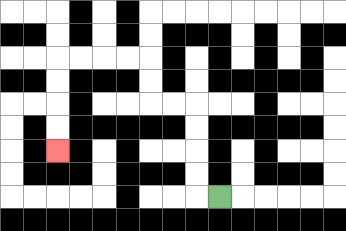{'start': '[9, 8]', 'end': '[2, 6]', 'path_directions': 'L,U,U,U,U,L,L,U,U,L,L,L,L,D,D,D,D', 'path_coordinates': '[[9, 8], [8, 8], [8, 7], [8, 6], [8, 5], [8, 4], [7, 4], [6, 4], [6, 3], [6, 2], [5, 2], [4, 2], [3, 2], [2, 2], [2, 3], [2, 4], [2, 5], [2, 6]]'}